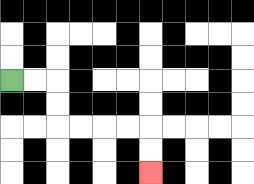{'start': '[0, 3]', 'end': '[6, 7]', 'path_directions': 'R,R,D,D,R,R,R,R,D,D', 'path_coordinates': '[[0, 3], [1, 3], [2, 3], [2, 4], [2, 5], [3, 5], [4, 5], [5, 5], [6, 5], [6, 6], [6, 7]]'}